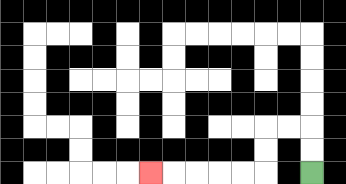{'start': '[13, 7]', 'end': '[6, 7]', 'path_directions': 'U,U,L,L,D,D,L,L,L,L,L', 'path_coordinates': '[[13, 7], [13, 6], [13, 5], [12, 5], [11, 5], [11, 6], [11, 7], [10, 7], [9, 7], [8, 7], [7, 7], [6, 7]]'}